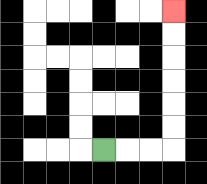{'start': '[4, 6]', 'end': '[7, 0]', 'path_directions': 'R,R,R,U,U,U,U,U,U', 'path_coordinates': '[[4, 6], [5, 6], [6, 6], [7, 6], [7, 5], [7, 4], [7, 3], [7, 2], [7, 1], [7, 0]]'}